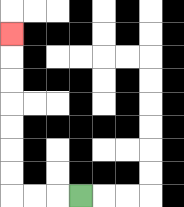{'start': '[3, 8]', 'end': '[0, 1]', 'path_directions': 'L,L,L,U,U,U,U,U,U,U', 'path_coordinates': '[[3, 8], [2, 8], [1, 8], [0, 8], [0, 7], [0, 6], [0, 5], [0, 4], [0, 3], [0, 2], [0, 1]]'}